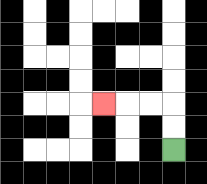{'start': '[7, 6]', 'end': '[4, 4]', 'path_directions': 'U,U,L,L,L', 'path_coordinates': '[[7, 6], [7, 5], [7, 4], [6, 4], [5, 4], [4, 4]]'}